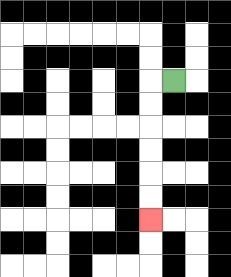{'start': '[7, 3]', 'end': '[6, 9]', 'path_directions': 'L,D,D,D,D,D,D', 'path_coordinates': '[[7, 3], [6, 3], [6, 4], [6, 5], [6, 6], [6, 7], [6, 8], [6, 9]]'}